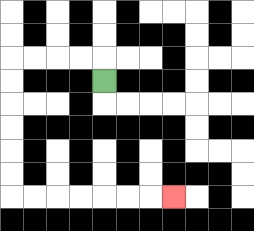{'start': '[4, 3]', 'end': '[7, 8]', 'path_directions': 'U,L,L,L,L,D,D,D,D,D,D,R,R,R,R,R,R,R', 'path_coordinates': '[[4, 3], [4, 2], [3, 2], [2, 2], [1, 2], [0, 2], [0, 3], [0, 4], [0, 5], [0, 6], [0, 7], [0, 8], [1, 8], [2, 8], [3, 8], [4, 8], [5, 8], [6, 8], [7, 8]]'}